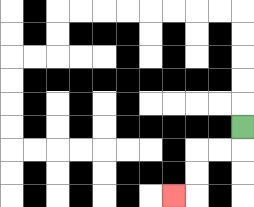{'start': '[10, 5]', 'end': '[7, 8]', 'path_directions': 'D,L,L,D,D,L', 'path_coordinates': '[[10, 5], [10, 6], [9, 6], [8, 6], [8, 7], [8, 8], [7, 8]]'}